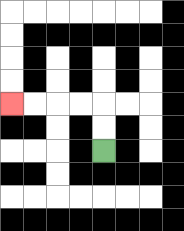{'start': '[4, 6]', 'end': '[0, 4]', 'path_directions': 'U,U,L,L,L,L', 'path_coordinates': '[[4, 6], [4, 5], [4, 4], [3, 4], [2, 4], [1, 4], [0, 4]]'}